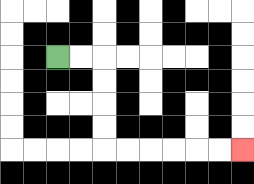{'start': '[2, 2]', 'end': '[10, 6]', 'path_directions': 'R,R,D,D,D,D,R,R,R,R,R,R', 'path_coordinates': '[[2, 2], [3, 2], [4, 2], [4, 3], [4, 4], [4, 5], [4, 6], [5, 6], [6, 6], [7, 6], [8, 6], [9, 6], [10, 6]]'}